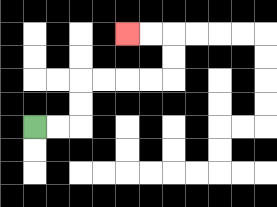{'start': '[1, 5]', 'end': '[5, 1]', 'path_directions': 'R,R,U,U,R,R,R,R,U,U,L,L', 'path_coordinates': '[[1, 5], [2, 5], [3, 5], [3, 4], [3, 3], [4, 3], [5, 3], [6, 3], [7, 3], [7, 2], [7, 1], [6, 1], [5, 1]]'}